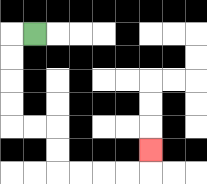{'start': '[1, 1]', 'end': '[6, 6]', 'path_directions': 'L,D,D,D,D,R,R,D,D,R,R,R,R,U', 'path_coordinates': '[[1, 1], [0, 1], [0, 2], [0, 3], [0, 4], [0, 5], [1, 5], [2, 5], [2, 6], [2, 7], [3, 7], [4, 7], [5, 7], [6, 7], [6, 6]]'}